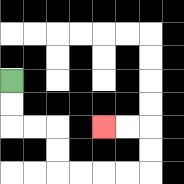{'start': '[0, 3]', 'end': '[4, 5]', 'path_directions': 'D,D,R,R,D,D,R,R,R,R,U,U,L,L', 'path_coordinates': '[[0, 3], [0, 4], [0, 5], [1, 5], [2, 5], [2, 6], [2, 7], [3, 7], [4, 7], [5, 7], [6, 7], [6, 6], [6, 5], [5, 5], [4, 5]]'}